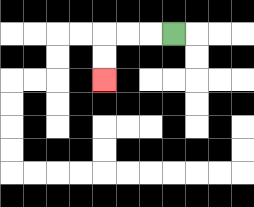{'start': '[7, 1]', 'end': '[4, 3]', 'path_directions': 'L,L,L,D,D', 'path_coordinates': '[[7, 1], [6, 1], [5, 1], [4, 1], [4, 2], [4, 3]]'}